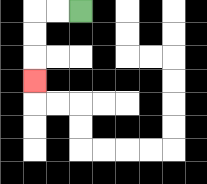{'start': '[3, 0]', 'end': '[1, 3]', 'path_directions': 'L,L,D,D,D', 'path_coordinates': '[[3, 0], [2, 0], [1, 0], [1, 1], [1, 2], [1, 3]]'}